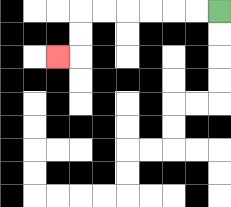{'start': '[9, 0]', 'end': '[2, 2]', 'path_directions': 'L,L,L,L,L,L,D,D,L', 'path_coordinates': '[[9, 0], [8, 0], [7, 0], [6, 0], [5, 0], [4, 0], [3, 0], [3, 1], [3, 2], [2, 2]]'}